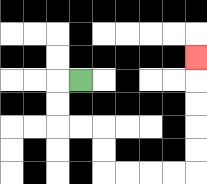{'start': '[3, 3]', 'end': '[8, 2]', 'path_directions': 'L,D,D,R,R,D,D,R,R,R,R,U,U,U,U,U', 'path_coordinates': '[[3, 3], [2, 3], [2, 4], [2, 5], [3, 5], [4, 5], [4, 6], [4, 7], [5, 7], [6, 7], [7, 7], [8, 7], [8, 6], [8, 5], [8, 4], [8, 3], [8, 2]]'}